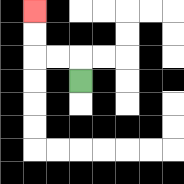{'start': '[3, 3]', 'end': '[1, 0]', 'path_directions': 'U,L,L,U,U', 'path_coordinates': '[[3, 3], [3, 2], [2, 2], [1, 2], [1, 1], [1, 0]]'}